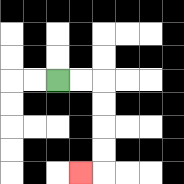{'start': '[2, 3]', 'end': '[3, 7]', 'path_directions': 'R,R,D,D,D,D,L', 'path_coordinates': '[[2, 3], [3, 3], [4, 3], [4, 4], [4, 5], [4, 6], [4, 7], [3, 7]]'}